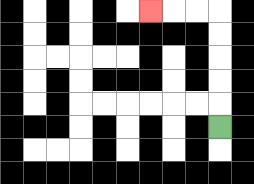{'start': '[9, 5]', 'end': '[6, 0]', 'path_directions': 'U,U,U,U,U,L,L,L', 'path_coordinates': '[[9, 5], [9, 4], [9, 3], [9, 2], [9, 1], [9, 0], [8, 0], [7, 0], [6, 0]]'}